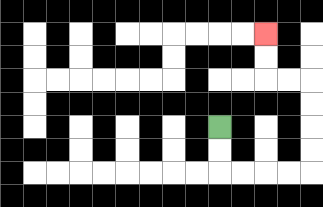{'start': '[9, 5]', 'end': '[11, 1]', 'path_directions': 'D,D,R,R,R,R,U,U,U,U,L,L,U,U', 'path_coordinates': '[[9, 5], [9, 6], [9, 7], [10, 7], [11, 7], [12, 7], [13, 7], [13, 6], [13, 5], [13, 4], [13, 3], [12, 3], [11, 3], [11, 2], [11, 1]]'}